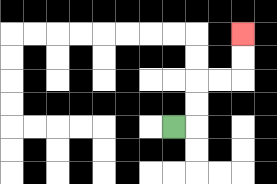{'start': '[7, 5]', 'end': '[10, 1]', 'path_directions': 'R,U,U,R,R,U,U', 'path_coordinates': '[[7, 5], [8, 5], [8, 4], [8, 3], [9, 3], [10, 3], [10, 2], [10, 1]]'}